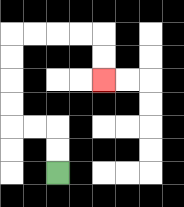{'start': '[2, 7]', 'end': '[4, 3]', 'path_directions': 'U,U,L,L,U,U,U,U,R,R,R,R,D,D', 'path_coordinates': '[[2, 7], [2, 6], [2, 5], [1, 5], [0, 5], [0, 4], [0, 3], [0, 2], [0, 1], [1, 1], [2, 1], [3, 1], [4, 1], [4, 2], [4, 3]]'}